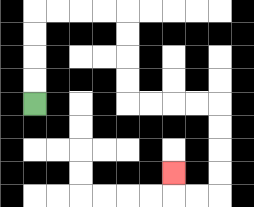{'start': '[1, 4]', 'end': '[7, 7]', 'path_directions': 'U,U,U,U,R,R,R,R,D,D,D,D,R,R,R,R,D,D,D,D,L,L,U', 'path_coordinates': '[[1, 4], [1, 3], [1, 2], [1, 1], [1, 0], [2, 0], [3, 0], [4, 0], [5, 0], [5, 1], [5, 2], [5, 3], [5, 4], [6, 4], [7, 4], [8, 4], [9, 4], [9, 5], [9, 6], [9, 7], [9, 8], [8, 8], [7, 8], [7, 7]]'}